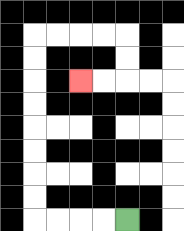{'start': '[5, 9]', 'end': '[3, 3]', 'path_directions': 'L,L,L,L,U,U,U,U,U,U,U,U,R,R,R,R,D,D,L,L', 'path_coordinates': '[[5, 9], [4, 9], [3, 9], [2, 9], [1, 9], [1, 8], [1, 7], [1, 6], [1, 5], [1, 4], [1, 3], [1, 2], [1, 1], [2, 1], [3, 1], [4, 1], [5, 1], [5, 2], [5, 3], [4, 3], [3, 3]]'}